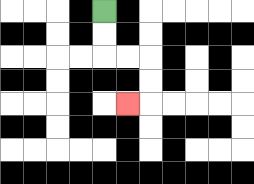{'start': '[4, 0]', 'end': '[5, 4]', 'path_directions': 'D,D,R,R,D,D,L', 'path_coordinates': '[[4, 0], [4, 1], [4, 2], [5, 2], [6, 2], [6, 3], [6, 4], [5, 4]]'}